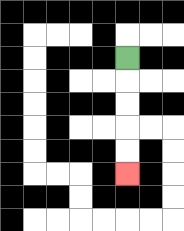{'start': '[5, 2]', 'end': '[5, 7]', 'path_directions': 'D,D,D,D,D', 'path_coordinates': '[[5, 2], [5, 3], [5, 4], [5, 5], [5, 6], [5, 7]]'}